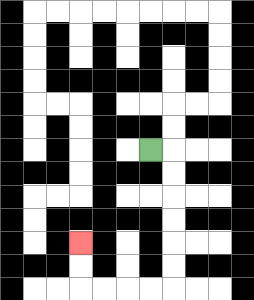{'start': '[6, 6]', 'end': '[3, 10]', 'path_directions': 'R,D,D,D,D,D,D,L,L,L,L,U,U', 'path_coordinates': '[[6, 6], [7, 6], [7, 7], [7, 8], [7, 9], [7, 10], [7, 11], [7, 12], [6, 12], [5, 12], [4, 12], [3, 12], [3, 11], [3, 10]]'}